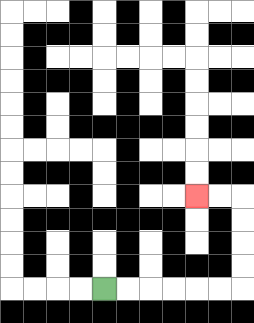{'start': '[4, 12]', 'end': '[8, 8]', 'path_directions': 'R,R,R,R,R,R,U,U,U,U,L,L', 'path_coordinates': '[[4, 12], [5, 12], [6, 12], [7, 12], [8, 12], [9, 12], [10, 12], [10, 11], [10, 10], [10, 9], [10, 8], [9, 8], [8, 8]]'}